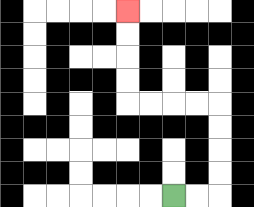{'start': '[7, 8]', 'end': '[5, 0]', 'path_directions': 'R,R,U,U,U,U,L,L,L,L,U,U,U,U', 'path_coordinates': '[[7, 8], [8, 8], [9, 8], [9, 7], [9, 6], [9, 5], [9, 4], [8, 4], [7, 4], [6, 4], [5, 4], [5, 3], [5, 2], [5, 1], [5, 0]]'}